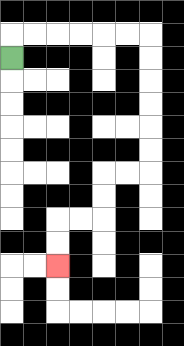{'start': '[0, 2]', 'end': '[2, 11]', 'path_directions': 'U,R,R,R,R,R,R,D,D,D,D,D,D,L,L,D,D,L,L,D,D', 'path_coordinates': '[[0, 2], [0, 1], [1, 1], [2, 1], [3, 1], [4, 1], [5, 1], [6, 1], [6, 2], [6, 3], [6, 4], [6, 5], [6, 6], [6, 7], [5, 7], [4, 7], [4, 8], [4, 9], [3, 9], [2, 9], [2, 10], [2, 11]]'}